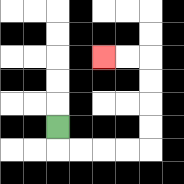{'start': '[2, 5]', 'end': '[4, 2]', 'path_directions': 'D,R,R,R,R,U,U,U,U,L,L', 'path_coordinates': '[[2, 5], [2, 6], [3, 6], [4, 6], [5, 6], [6, 6], [6, 5], [6, 4], [6, 3], [6, 2], [5, 2], [4, 2]]'}